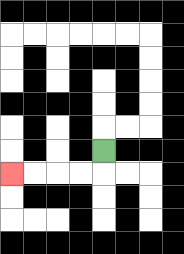{'start': '[4, 6]', 'end': '[0, 7]', 'path_directions': 'D,L,L,L,L', 'path_coordinates': '[[4, 6], [4, 7], [3, 7], [2, 7], [1, 7], [0, 7]]'}